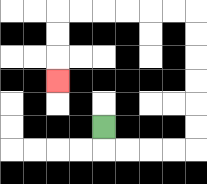{'start': '[4, 5]', 'end': '[2, 3]', 'path_directions': 'D,R,R,R,R,U,U,U,U,U,U,L,L,L,L,L,L,D,D,D', 'path_coordinates': '[[4, 5], [4, 6], [5, 6], [6, 6], [7, 6], [8, 6], [8, 5], [8, 4], [8, 3], [8, 2], [8, 1], [8, 0], [7, 0], [6, 0], [5, 0], [4, 0], [3, 0], [2, 0], [2, 1], [2, 2], [2, 3]]'}